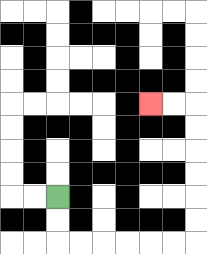{'start': '[2, 8]', 'end': '[6, 4]', 'path_directions': 'D,D,R,R,R,R,R,R,U,U,U,U,U,U,L,L', 'path_coordinates': '[[2, 8], [2, 9], [2, 10], [3, 10], [4, 10], [5, 10], [6, 10], [7, 10], [8, 10], [8, 9], [8, 8], [8, 7], [8, 6], [8, 5], [8, 4], [7, 4], [6, 4]]'}